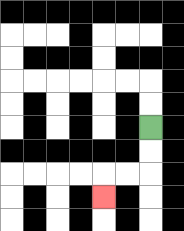{'start': '[6, 5]', 'end': '[4, 8]', 'path_directions': 'D,D,L,L,D', 'path_coordinates': '[[6, 5], [6, 6], [6, 7], [5, 7], [4, 7], [4, 8]]'}